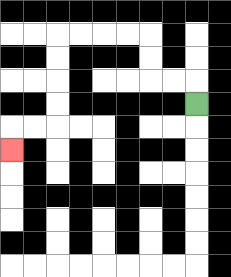{'start': '[8, 4]', 'end': '[0, 6]', 'path_directions': 'U,L,L,U,U,L,L,L,L,D,D,D,D,L,L,D', 'path_coordinates': '[[8, 4], [8, 3], [7, 3], [6, 3], [6, 2], [6, 1], [5, 1], [4, 1], [3, 1], [2, 1], [2, 2], [2, 3], [2, 4], [2, 5], [1, 5], [0, 5], [0, 6]]'}